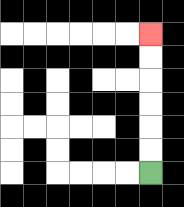{'start': '[6, 7]', 'end': '[6, 1]', 'path_directions': 'U,U,U,U,U,U', 'path_coordinates': '[[6, 7], [6, 6], [6, 5], [6, 4], [6, 3], [6, 2], [6, 1]]'}